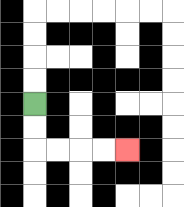{'start': '[1, 4]', 'end': '[5, 6]', 'path_directions': 'D,D,R,R,R,R', 'path_coordinates': '[[1, 4], [1, 5], [1, 6], [2, 6], [3, 6], [4, 6], [5, 6]]'}